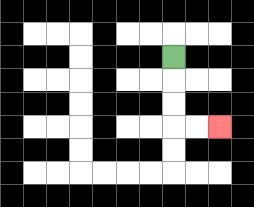{'start': '[7, 2]', 'end': '[9, 5]', 'path_directions': 'D,D,D,R,R', 'path_coordinates': '[[7, 2], [7, 3], [7, 4], [7, 5], [8, 5], [9, 5]]'}